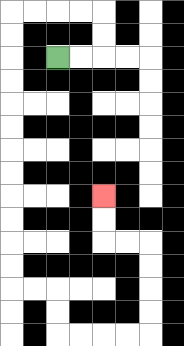{'start': '[2, 2]', 'end': '[4, 8]', 'path_directions': 'R,R,U,U,L,L,L,L,D,D,D,D,D,D,D,D,D,D,D,D,R,R,D,D,R,R,R,R,U,U,U,U,L,L,U,U', 'path_coordinates': '[[2, 2], [3, 2], [4, 2], [4, 1], [4, 0], [3, 0], [2, 0], [1, 0], [0, 0], [0, 1], [0, 2], [0, 3], [0, 4], [0, 5], [0, 6], [0, 7], [0, 8], [0, 9], [0, 10], [0, 11], [0, 12], [1, 12], [2, 12], [2, 13], [2, 14], [3, 14], [4, 14], [5, 14], [6, 14], [6, 13], [6, 12], [6, 11], [6, 10], [5, 10], [4, 10], [4, 9], [4, 8]]'}